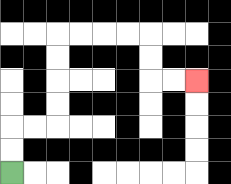{'start': '[0, 7]', 'end': '[8, 3]', 'path_directions': 'U,U,R,R,U,U,U,U,R,R,R,R,D,D,R,R', 'path_coordinates': '[[0, 7], [0, 6], [0, 5], [1, 5], [2, 5], [2, 4], [2, 3], [2, 2], [2, 1], [3, 1], [4, 1], [5, 1], [6, 1], [6, 2], [6, 3], [7, 3], [8, 3]]'}